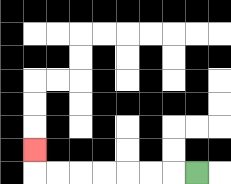{'start': '[8, 7]', 'end': '[1, 6]', 'path_directions': 'L,L,L,L,L,L,L,U', 'path_coordinates': '[[8, 7], [7, 7], [6, 7], [5, 7], [4, 7], [3, 7], [2, 7], [1, 7], [1, 6]]'}